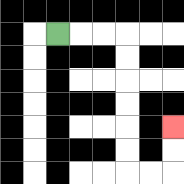{'start': '[2, 1]', 'end': '[7, 5]', 'path_directions': 'R,R,R,D,D,D,D,D,D,R,R,U,U', 'path_coordinates': '[[2, 1], [3, 1], [4, 1], [5, 1], [5, 2], [5, 3], [5, 4], [5, 5], [5, 6], [5, 7], [6, 7], [7, 7], [7, 6], [7, 5]]'}